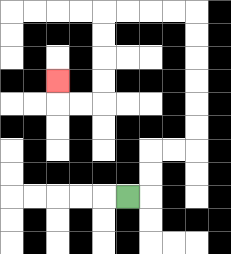{'start': '[5, 8]', 'end': '[2, 3]', 'path_directions': 'R,U,U,R,R,U,U,U,U,U,U,L,L,L,L,D,D,D,D,L,L,U', 'path_coordinates': '[[5, 8], [6, 8], [6, 7], [6, 6], [7, 6], [8, 6], [8, 5], [8, 4], [8, 3], [8, 2], [8, 1], [8, 0], [7, 0], [6, 0], [5, 0], [4, 0], [4, 1], [4, 2], [4, 3], [4, 4], [3, 4], [2, 4], [2, 3]]'}